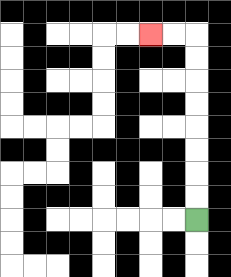{'start': '[8, 9]', 'end': '[6, 1]', 'path_directions': 'U,U,U,U,U,U,U,U,L,L', 'path_coordinates': '[[8, 9], [8, 8], [8, 7], [8, 6], [8, 5], [8, 4], [8, 3], [8, 2], [8, 1], [7, 1], [6, 1]]'}